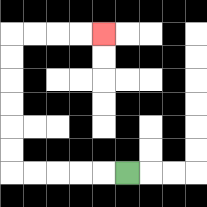{'start': '[5, 7]', 'end': '[4, 1]', 'path_directions': 'L,L,L,L,L,U,U,U,U,U,U,R,R,R,R', 'path_coordinates': '[[5, 7], [4, 7], [3, 7], [2, 7], [1, 7], [0, 7], [0, 6], [0, 5], [0, 4], [0, 3], [0, 2], [0, 1], [1, 1], [2, 1], [3, 1], [4, 1]]'}